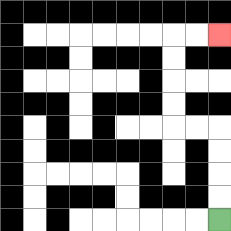{'start': '[9, 9]', 'end': '[9, 1]', 'path_directions': 'U,U,U,U,L,L,U,U,U,U,R,R', 'path_coordinates': '[[9, 9], [9, 8], [9, 7], [9, 6], [9, 5], [8, 5], [7, 5], [7, 4], [7, 3], [7, 2], [7, 1], [8, 1], [9, 1]]'}